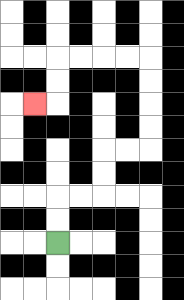{'start': '[2, 10]', 'end': '[1, 4]', 'path_directions': 'U,U,R,R,U,U,R,R,U,U,U,U,L,L,L,L,D,D,L', 'path_coordinates': '[[2, 10], [2, 9], [2, 8], [3, 8], [4, 8], [4, 7], [4, 6], [5, 6], [6, 6], [6, 5], [6, 4], [6, 3], [6, 2], [5, 2], [4, 2], [3, 2], [2, 2], [2, 3], [2, 4], [1, 4]]'}